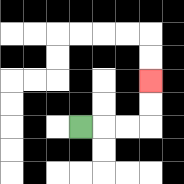{'start': '[3, 5]', 'end': '[6, 3]', 'path_directions': 'R,R,R,U,U', 'path_coordinates': '[[3, 5], [4, 5], [5, 5], [6, 5], [6, 4], [6, 3]]'}